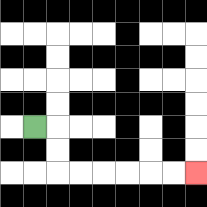{'start': '[1, 5]', 'end': '[8, 7]', 'path_directions': 'R,D,D,R,R,R,R,R,R', 'path_coordinates': '[[1, 5], [2, 5], [2, 6], [2, 7], [3, 7], [4, 7], [5, 7], [6, 7], [7, 7], [8, 7]]'}